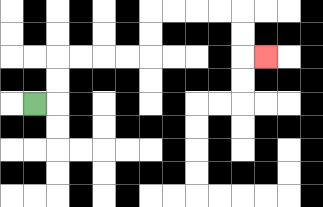{'start': '[1, 4]', 'end': '[11, 2]', 'path_directions': 'R,U,U,R,R,R,R,U,U,R,R,R,R,D,D,R', 'path_coordinates': '[[1, 4], [2, 4], [2, 3], [2, 2], [3, 2], [4, 2], [5, 2], [6, 2], [6, 1], [6, 0], [7, 0], [8, 0], [9, 0], [10, 0], [10, 1], [10, 2], [11, 2]]'}